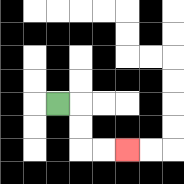{'start': '[2, 4]', 'end': '[5, 6]', 'path_directions': 'R,D,D,R,R', 'path_coordinates': '[[2, 4], [3, 4], [3, 5], [3, 6], [4, 6], [5, 6]]'}